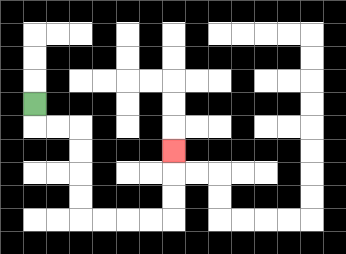{'start': '[1, 4]', 'end': '[7, 6]', 'path_directions': 'D,R,R,D,D,D,D,R,R,R,R,U,U,U', 'path_coordinates': '[[1, 4], [1, 5], [2, 5], [3, 5], [3, 6], [3, 7], [3, 8], [3, 9], [4, 9], [5, 9], [6, 9], [7, 9], [7, 8], [7, 7], [7, 6]]'}